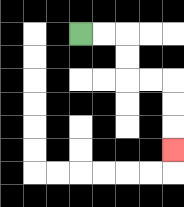{'start': '[3, 1]', 'end': '[7, 6]', 'path_directions': 'R,R,D,D,R,R,D,D,D', 'path_coordinates': '[[3, 1], [4, 1], [5, 1], [5, 2], [5, 3], [6, 3], [7, 3], [7, 4], [7, 5], [7, 6]]'}